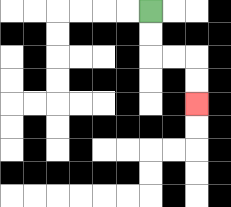{'start': '[6, 0]', 'end': '[8, 4]', 'path_directions': 'D,D,R,R,D,D', 'path_coordinates': '[[6, 0], [6, 1], [6, 2], [7, 2], [8, 2], [8, 3], [8, 4]]'}